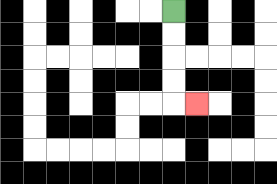{'start': '[7, 0]', 'end': '[8, 4]', 'path_directions': 'D,D,D,D,R', 'path_coordinates': '[[7, 0], [7, 1], [7, 2], [7, 3], [7, 4], [8, 4]]'}